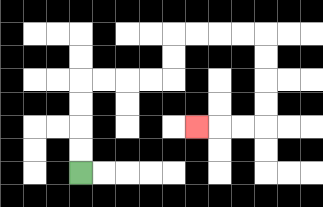{'start': '[3, 7]', 'end': '[8, 5]', 'path_directions': 'U,U,U,U,R,R,R,R,U,U,R,R,R,R,D,D,D,D,L,L,L', 'path_coordinates': '[[3, 7], [3, 6], [3, 5], [3, 4], [3, 3], [4, 3], [5, 3], [6, 3], [7, 3], [7, 2], [7, 1], [8, 1], [9, 1], [10, 1], [11, 1], [11, 2], [11, 3], [11, 4], [11, 5], [10, 5], [9, 5], [8, 5]]'}